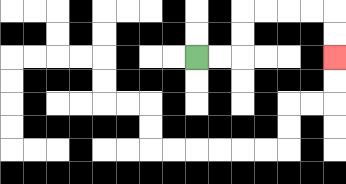{'start': '[8, 2]', 'end': '[14, 2]', 'path_directions': 'R,R,U,U,R,R,R,R,D,D', 'path_coordinates': '[[8, 2], [9, 2], [10, 2], [10, 1], [10, 0], [11, 0], [12, 0], [13, 0], [14, 0], [14, 1], [14, 2]]'}